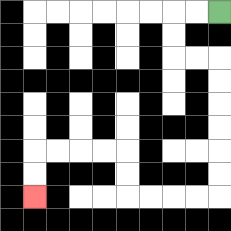{'start': '[9, 0]', 'end': '[1, 8]', 'path_directions': 'L,L,D,D,R,R,D,D,D,D,D,D,L,L,L,L,U,U,L,L,L,L,D,D', 'path_coordinates': '[[9, 0], [8, 0], [7, 0], [7, 1], [7, 2], [8, 2], [9, 2], [9, 3], [9, 4], [9, 5], [9, 6], [9, 7], [9, 8], [8, 8], [7, 8], [6, 8], [5, 8], [5, 7], [5, 6], [4, 6], [3, 6], [2, 6], [1, 6], [1, 7], [1, 8]]'}